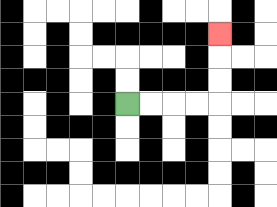{'start': '[5, 4]', 'end': '[9, 1]', 'path_directions': 'R,R,R,R,U,U,U', 'path_coordinates': '[[5, 4], [6, 4], [7, 4], [8, 4], [9, 4], [9, 3], [9, 2], [9, 1]]'}